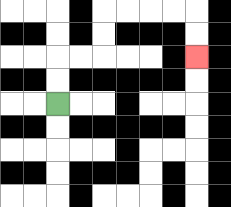{'start': '[2, 4]', 'end': '[8, 2]', 'path_directions': 'U,U,R,R,U,U,R,R,R,R,D,D', 'path_coordinates': '[[2, 4], [2, 3], [2, 2], [3, 2], [4, 2], [4, 1], [4, 0], [5, 0], [6, 0], [7, 0], [8, 0], [8, 1], [8, 2]]'}